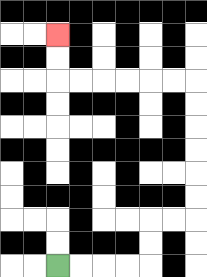{'start': '[2, 11]', 'end': '[2, 1]', 'path_directions': 'R,R,R,R,U,U,R,R,U,U,U,U,U,U,L,L,L,L,L,L,U,U', 'path_coordinates': '[[2, 11], [3, 11], [4, 11], [5, 11], [6, 11], [6, 10], [6, 9], [7, 9], [8, 9], [8, 8], [8, 7], [8, 6], [8, 5], [8, 4], [8, 3], [7, 3], [6, 3], [5, 3], [4, 3], [3, 3], [2, 3], [2, 2], [2, 1]]'}